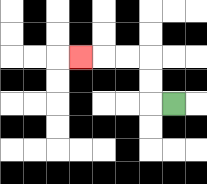{'start': '[7, 4]', 'end': '[3, 2]', 'path_directions': 'L,U,U,L,L,L', 'path_coordinates': '[[7, 4], [6, 4], [6, 3], [6, 2], [5, 2], [4, 2], [3, 2]]'}